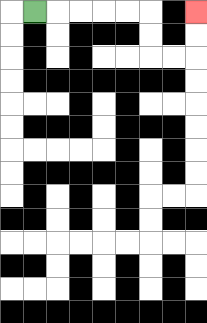{'start': '[1, 0]', 'end': '[8, 0]', 'path_directions': 'R,R,R,R,R,D,D,R,R,U,U', 'path_coordinates': '[[1, 0], [2, 0], [3, 0], [4, 0], [5, 0], [6, 0], [6, 1], [6, 2], [7, 2], [8, 2], [8, 1], [8, 0]]'}